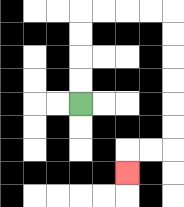{'start': '[3, 4]', 'end': '[5, 7]', 'path_directions': 'U,U,U,U,R,R,R,R,D,D,D,D,D,D,L,L,D', 'path_coordinates': '[[3, 4], [3, 3], [3, 2], [3, 1], [3, 0], [4, 0], [5, 0], [6, 0], [7, 0], [7, 1], [7, 2], [7, 3], [7, 4], [7, 5], [7, 6], [6, 6], [5, 6], [5, 7]]'}